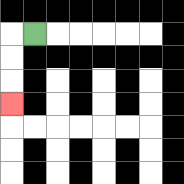{'start': '[1, 1]', 'end': '[0, 4]', 'path_directions': 'L,D,D,D', 'path_coordinates': '[[1, 1], [0, 1], [0, 2], [0, 3], [0, 4]]'}